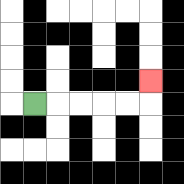{'start': '[1, 4]', 'end': '[6, 3]', 'path_directions': 'R,R,R,R,R,U', 'path_coordinates': '[[1, 4], [2, 4], [3, 4], [4, 4], [5, 4], [6, 4], [6, 3]]'}